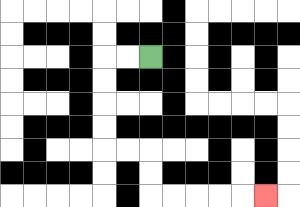{'start': '[6, 2]', 'end': '[11, 8]', 'path_directions': 'L,L,D,D,D,D,R,R,D,D,R,R,R,R,R', 'path_coordinates': '[[6, 2], [5, 2], [4, 2], [4, 3], [4, 4], [4, 5], [4, 6], [5, 6], [6, 6], [6, 7], [6, 8], [7, 8], [8, 8], [9, 8], [10, 8], [11, 8]]'}